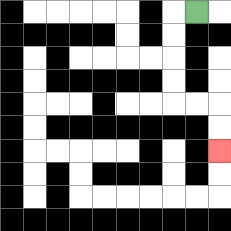{'start': '[8, 0]', 'end': '[9, 6]', 'path_directions': 'L,D,D,D,D,R,R,D,D', 'path_coordinates': '[[8, 0], [7, 0], [7, 1], [7, 2], [7, 3], [7, 4], [8, 4], [9, 4], [9, 5], [9, 6]]'}